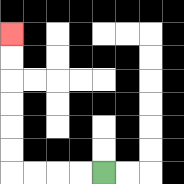{'start': '[4, 7]', 'end': '[0, 1]', 'path_directions': 'L,L,L,L,U,U,U,U,U,U', 'path_coordinates': '[[4, 7], [3, 7], [2, 7], [1, 7], [0, 7], [0, 6], [0, 5], [0, 4], [0, 3], [0, 2], [0, 1]]'}